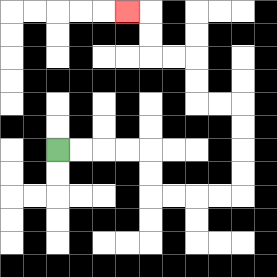{'start': '[2, 6]', 'end': '[5, 0]', 'path_directions': 'R,R,R,R,D,D,R,R,R,R,U,U,U,U,L,L,U,U,L,L,U,U,L', 'path_coordinates': '[[2, 6], [3, 6], [4, 6], [5, 6], [6, 6], [6, 7], [6, 8], [7, 8], [8, 8], [9, 8], [10, 8], [10, 7], [10, 6], [10, 5], [10, 4], [9, 4], [8, 4], [8, 3], [8, 2], [7, 2], [6, 2], [6, 1], [6, 0], [5, 0]]'}